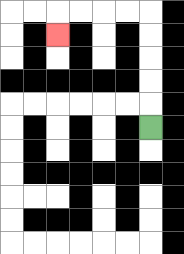{'start': '[6, 5]', 'end': '[2, 1]', 'path_directions': 'U,U,U,U,U,L,L,L,L,D', 'path_coordinates': '[[6, 5], [6, 4], [6, 3], [6, 2], [6, 1], [6, 0], [5, 0], [4, 0], [3, 0], [2, 0], [2, 1]]'}